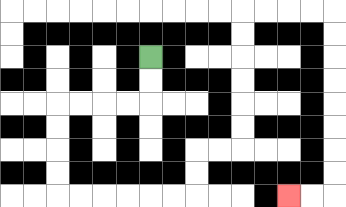{'start': '[6, 2]', 'end': '[12, 8]', 'path_directions': 'D,D,L,L,L,L,D,D,D,D,R,R,R,R,R,R,U,U,R,R,U,U,U,U,U,U,R,R,R,R,D,D,D,D,D,D,D,D,L,L', 'path_coordinates': '[[6, 2], [6, 3], [6, 4], [5, 4], [4, 4], [3, 4], [2, 4], [2, 5], [2, 6], [2, 7], [2, 8], [3, 8], [4, 8], [5, 8], [6, 8], [7, 8], [8, 8], [8, 7], [8, 6], [9, 6], [10, 6], [10, 5], [10, 4], [10, 3], [10, 2], [10, 1], [10, 0], [11, 0], [12, 0], [13, 0], [14, 0], [14, 1], [14, 2], [14, 3], [14, 4], [14, 5], [14, 6], [14, 7], [14, 8], [13, 8], [12, 8]]'}